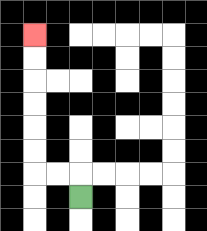{'start': '[3, 8]', 'end': '[1, 1]', 'path_directions': 'U,L,L,U,U,U,U,U,U', 'path_coordinates': '[[3, 8], [3, 7], [2, 7], [1, 7], [1, 6], [1, 5], [1, 4], [1, 3], [1, 2], [1, 1]]'}